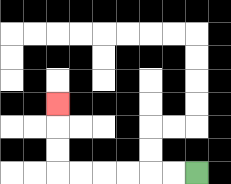{'start': '[8, 7]', 'end': '[2, 4]', 'path_directions': 'L,L,L,L,L,L,U,U,U', 'path_coordinates': '[[8, 7], [7, 7], [6, 7], [5, 7], [4, 7], [3, 7], [2, 7], [2, 6], [2, 5], [2, 4]]'}